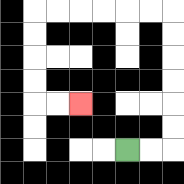{'start': '[5, 6]', 'end': '[3, 4]', 'path_directions': 'R,R,U,U,U,U,U,U,L,L,L,L,L,L,D,D,D,D,R,R', 'path_coordinates': '[[5, 6], [6, 6], [7, 6], [7, 5], [7, 4], [7, 3], [7, 2], [7, 1], [7, 0], [6, 0], [5, 0], [4, 0], [3, 0], [2, 0], [1, 0], [1, 1], [1, 2], [1, 3], [1, 4], [2, 4], [3, 4]]'}